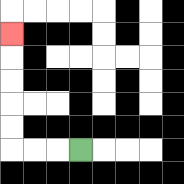{'start': '[3, 6]', 'end': '[0, 1]', 'path_directions': 'L,L,L,U,U,U,U,U', 'path_coordinates': '[[3, 6], [2, 6], [1, 6], [0, 6], [0, 5], [0, 4], [0, 3], [0, 2], [0, 1]]'}